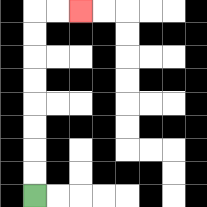{'start': '[1, 8]', 'end': '[3, 0]', 'path_directions': 'U,U,U,U,U,U,U,U,R,R', 'path_coordinates': '[[1, 8], [1, 7], [1, 6], [1, 5], [1, 4], [1, 3], [1, 2], [1, 1], [1, 0], [2, 0], [3, 0]]'}